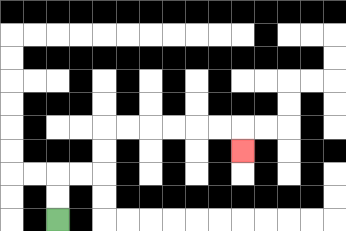{'start': '[2, 9]', 'end': '[10, 6]', 'path_directions': 'U,U,R,R,U,U,R,R,R,R,R,R,D', 'path_coordinates': '[[2, 9], [2, 8], [2, 7], [3, 7], [4, 7], [4, 6], [4, 5], [5, 5], [6, 5], [7, 5], [8, 5], [9, 5], [10, 5], [10, 6]]'}